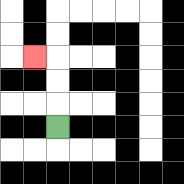{'start': '[2, 5]', 'end': '[1, 2]', 'path_directions': 'U,U,U,L', 'path_coordinates': '[[2, 5], [2, 4], [2, 3], [2, 2], [1, 2]]'}